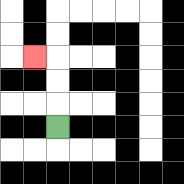{'start': '[2, 5]', 'end': '[1, 2]', 'path_directions': 'U,U,U,L', 'path_coordinates': '[[2, 5], [2, 4], [2, 3], [2, 2], [1, 2]]'}